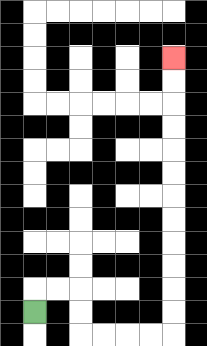{'start': '[1, 13]', 'end': '[7, 2]', 'path_directions': 'U,R,R,D,D,R,R,R,R,U,U,U,U,U,U,U,U,U,U,U,U', 'path_coordinates': '[[1, 13], [1, 12], [2, 12], [3, 12], [3, 13], [3, 14], [4, 14], [5, 14], [6, 14], [7, 14], [7, 13], [7, 12], [7, 11], [7, 10], [7, 9], [7, 8], [7, 7], [7, 6], [7, 5], [7, 4], [7, 3], [7, 2]]'}